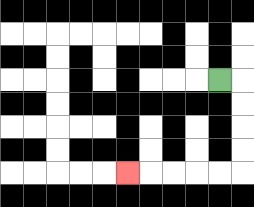{'start': '[9, 3]', 'end': '[5, 7]', 'path_directions': 'R,D,D,D,D,L,L,L,L,L', 'path_coordinates': '[[9, 3], [10, 3], [10, 4], [10, 5], [10, 6], [10, 7], [9, 7], [8, 7], [7, 7], [6, 7], [5, 7]]'}